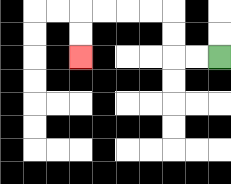{'start': '[9, 2]', 'end': '[3, 2]', 'path_directions': 'L,L,U,U,L,L,L,L,D,D', 'path_coordinates': '[[9, 2], [8, 2], [7, 2], [7, 1], [7, 0], [6, 0], [5, 0], [4, 0], [3, 0], [3, 1], [3, 2]]'}